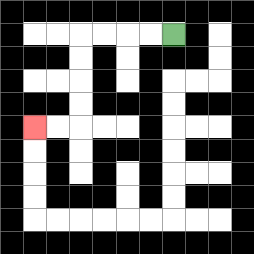{'start': '[7, 1]', 'end': '[1, 5]', 'path_directions': 'L,L,L,L,D,D,D,D,L,L', 'path_coordinates': '[[7, 1], [6, 1], [5, 1], [4, 1], [3, 1], [3, 2], [3, 3], [3, 4], [3, 5], [2, 5], [1, 5]]'}